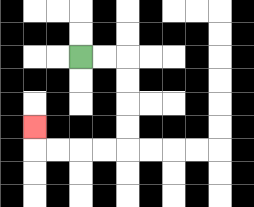{'start': '[3, 2]', 'end': '[1, 5]', 'path_directions': 'R,R,D,D,D,D,L,L,L,L,U', 'path_coordinates': '[[3, 2], [4, 2], [5, 2], [5, 3], [5, 4], [5, 5], [5, 6], [4, 6], [3, 6], [2, 6], [1, 6], [1, 5]]'}